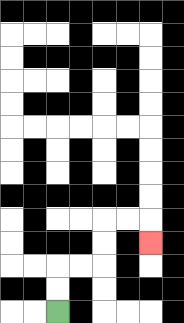{'start': '[2, 13]', 'end': '[6, 10]', 'path_directions': 'U,U,R,R,U,U,R,R,D', 'path_coordinates': '[[2, 13], [2, 12], [2, 11], [3, 11], [4, 11], [4, 10], [4, 9], [5, 9], [6, 9], [6, 10]]'}